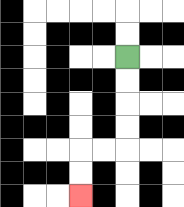{'start': '[5, 2]', 'end': '[3, 8]', 'path_directions': 'D,D,D,D,L,L,D,D', 'path_coordinates': '[[5, 2], [5, 3], [5, 4], [5, 5], [5, 6], [4, 6], [3, 6], [3, 7], [3, 8]]'}